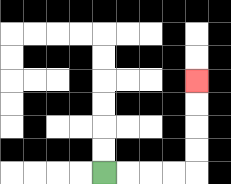{'start': '[4, 7]', 'end': '[8, 3]', 'path_directions': 'R,R,R,R,U,U,U,U', 'path_coordinates': '[[4, 7], [5, 7], [6, 7], [7, 7], [8, 7], [8, 6], [8, 5], [8, 4], [8, 3]]'}